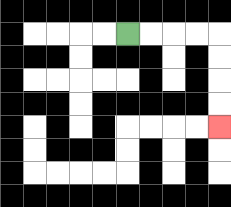{'start': '[5, 1]', 'end': '[9, 5]', 'path_directions': 'R,R,R,R,D,D,D,D', 'path_coordinates': '[[5, 1], [6, 1], [7, 1], [8, 1], [9, 1], [9, 2], [9, 3], [9, 4], [9, 5]]'}